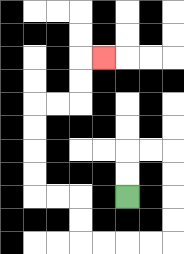{'start': '[5, 8]', 'end': '[4, 2]', 'path_directions': 'U,U,R,R,D,D,D,D,L,L,L,L,U,U,L,L,U,U,U,U,R,R,U,U,R', 'path_coordinates': '[[5, 8], [5, 7], [5, 6], [6, 6], [7, 6], [7, 7], [7, 8], [7, 9], [7, 10], [6, 10], [5, 10], [4, 10], [3, 10], [3, 9], [3, 8], [2, 8], [1, 8], [1, 7], [1, 6], [1, 5], [1, 4], [2, 4], [3, 4], [3, 3], [3, 2], [4, 2]]'}